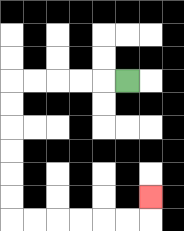{'start': '[5, 3]', 'end': '[6, 8]', 'path_directions': 'L,L,L,L,L,D,D,D,D,D,D,R,R,R,R,R,R,U', 'path_coordinates': '[[5, 3], [4, 3], [3, 3], [2, 3], [1, 3], [0, 3], [0, 4], [0, 5], [0, 6], [0, 7], [0, 8], [0, 9], [1, 9], [2, 9], [3, 9], [4, 9], [5, 9], [6, 9], [6, 8]]'}